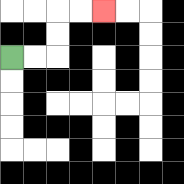{'start': '[0, 2]', 'end': '[4, 0]', 'path_directions': 'R,R,U,U,R,R', 'path_coordinates': '[[0, 2], [1, 2], [2, 2], [2, 1], [2, 0], [3, 0], [4, 0]]'}